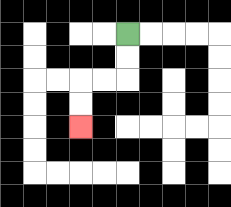{'start': '[5, 1]', 'end': '[3, 5]', 'path_directions': 'D,D,L,L,D,D', 'path_coordinates': '[[5, 1], [5, 2], [5, 3], [4, 3], [3, 3], [3, 4], [3, 5]]'}